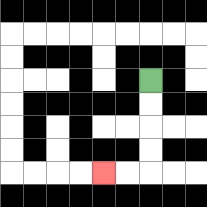{'start': '[6, 3]', 'end': '[4, 7]', 'path_directions': 'D,D,D,D,L,L', 'path_coordinates': '[[6, 3], [6, 4], [6, 5], [6, 6], [6, 7], [5, 7], [4, 7]]'}